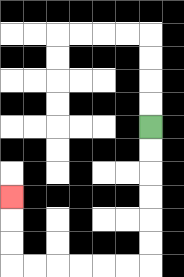{'start': '[6, 5]', 'end': '[0, 8]', 'path_directions': 'D,D,D,D,D,D,L,L,L,L,L,L,U,U,U', 'path_coordinates': '[[6, 5], [6, 6], [6, 7], [6, 8], [6, 9], [6, 10], [6, 11], [5, 11], [4, 11], [3, 11], [2, 11], [1, 11], [0, 11], [0, 10], [0, 9], [0, 8]]'}